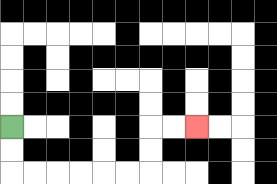{'start': '[0, 5]', 'end': '[8, 5]', 'path_directions': 'D,D,R,R,R,R,R,R,U,U,R,R', 'path_coordinates': '[[0, 5], [0, 6], [0, 7], [1, 7], [2, 7], [3, 7], [4, 7], [5, 7], [6, 7], [6, 6], [6, 5], [7, 5], [8, 5]]'}